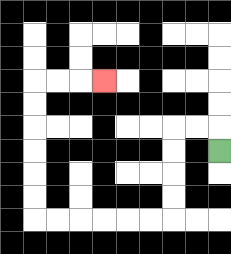{'start': '[9, 6]', 'end': '[4, 3]', 'path_directions': 'U,L,L,D,D,D,D,L,L,L,L,L,L,U,U,U,U,U,U,R,R,R', 'path_coordinates': '[[9, 6], [9, 5], [8, 5], [7, 5], [7, 6], [7, 7], [7, 8], [7, 9], [6, 9], [5, 9], [4, 9], [3, 9], [2, 9], [1, 9], [1, 8], [1, 7], [1, 6], [1, 5], [1, 4], [1, 3], [2, 3], [3, 3], [4, 3]]'}